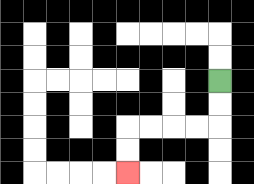{'start': '[9, 3]', 'end': '[5, 7]', 'path_directions': 'D,D,L,L,L,L,D,D', 'path_coordinates': '[[9, 3], [9, 4], [9, 5], [8, 5], [7, 5], [6, 5], [5, 5], [5, 6], [5, 7]]'}